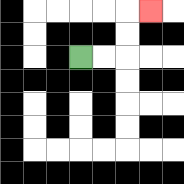{'start': '[3, 2]', 'end': '[6, 0]', 'path_directions': 'R,R,U,U,R', 'path_coordinates': '[[3, 2], [4, 2], [5, 2], [5, 1], [5, 0], [6, 0]]'}